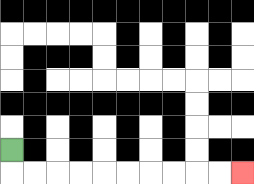{'start': '[0, 6]', 'end': '[10, 7]', 'path_directions': 'D,R,R,R,R,R,R,R,R,R,R', 'path_coordinates': '[[0, 6], [0, 7], [1, 7], [2, 7], [3, 7], [4, 7], [5, 7], [6, 7], [7, 7], [8, 7], [9, 7], [10, 7]]'}